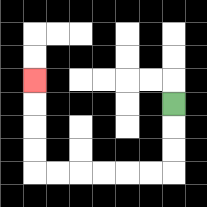{'start': '[7, 4]', 'end': '[1, 3]', 'path_directions': 'D,D,D,L,L,L,L,L,L,U,U,U,U', 'path_coordinates': '[[7, 4], [7, 5], [7, 6], [7, 7], [6, 7], [5, 7], [4, 7], [3, 7], [2, 7], [1, 7], [1, 6], [1, 5], [1, 4], [1, 3]]'}